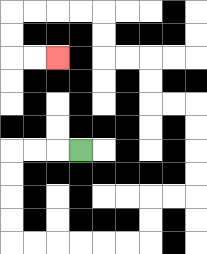{'start': '[3, 6]', 'end': '[2, 2]', 'path_directions': 'L,L,L,D,D,D,D,R,R,R,R,R,R,U,U,R,R,U,U,U,U,L,L,U,U,L,L,U,U,L,L,L,L,D,D,R,R', 'path_coordinates': '[[3, 6], [2, 6], [1, 6], [0, 6], [0, 7], [0, 8], [0, 9], [0, 10], [1, 10], [2, 10], [3, 10], [4, 10], [5, 10], [6, 10], [6, 9], [6, 8], [7, 8], [8, 8], [8, 7], [8, 6], [8, 5], [8, 4], [7, 4], [6, 4], [6, 3], [6, 2], [5, 2], [4, 2], [4, 1], [4, 0], [3, 0], [2, 0], [1, 0], [0, 0], [0, 1], [0, 2], [1, 2], [2, 2]]'}